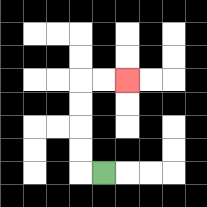{'start': '[4, 7]', 'end': '[5, 3]', 'path_directions': 'L,U,U,U,U,R,R', 'path_coordinates': '[[4, 7], [3, 7], [3, 6], [3, 5], [3, 4], [3, 3], [4, 3], [5, 3]]'}